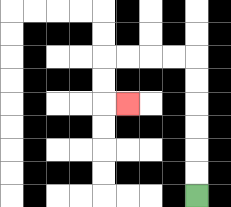{'start': '[8, 8]', 'end': '[5, 4]', 'path_directions': 'U,U,U,U,U,U,L,L,L,L,D,D,R', 'path_coordinates': '[[8, 8], [8, 7], [8, 6], [8, 5], [8, 4], [8, 3], [8, 2], [7, 2], [6, 2], [5, 2], [4, 2], [4, 3], [4, 4], [5, 4]]'}